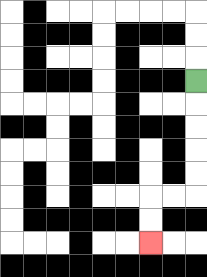{'start': '[8, 3]', 'end': '[6, 10]', 'path_directions': 'D,D,D,D,D,L,L,D,D', 'path_coordinates': '[[8, 3], [8, 4], [8, 5], [8, 6], [8, 7], [8, 8], [7, 8], [6, 8], [6, 9], [6, 10]]'}